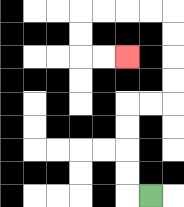{'start': '[6, 8]', 'end': '[5, 2]', 'path_directions': 'L,U,U,U,U,R,R,U,U,U,U,L,L,L,L,D,D,R,R', 'path_coordinates': '[[6, 8], [5, 8], [5, 7], [5, 6], [5, 5], [5, 4], [6, 4], [7, 4], [7, 3], [7, 2], [7, 1], [7, 0], [6, 0], [5, 0], [4, 0], [3, 0], [3, 1], [3, 2], [4, 2], [5, 2]]'}